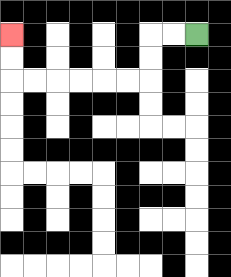{'start': '[8, 1]', 'end': '[0, 1]', 'path_directions': 'L,L,D,D,L,L,L,L,L,L,U,U', 'path_coordinates': '[[8, 1], [7, 1], [6, 1], [6, 2], [6, 3], [5, 3], [4, 3], [3, 3], [2, 3], [1, 3], [0, 3], [0, 2], [0, 1]]'}